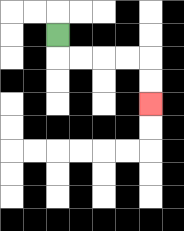{'start': '[2, 1]', 'end': '[6, 4]', 'path_directions': 'D,R,R,R,R,D,D', 'path_coordinates': '[[2, 1], [2, 2], [3, 2], [4, 2], [5, 2], [6, 2], [6, 3], [6, 4]]'}